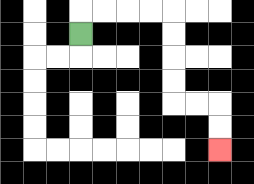{'start': '[3, 1]', 'end': '[9, 6]', 'path_directions': 'U,R,R,R,R,D,D,D,D,R,R,D,D', 'path_coordinates': '[[3, 1], [3, 0], [4, 0], [5, 0], [6, 0], [7, 0], [7, 1], [7, 2], [7, 3], [7, 4], [8, 4], [9, 4], [9, 5], [9, 6]]'}